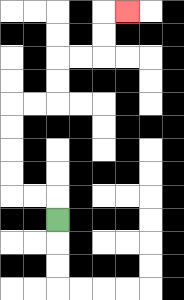{'start': '[2, 9]', 'end': '[5, 0]', 'path_directions': 'U,L,L,U,U,U,U,R,R,U,U,R,R,U,U,R', 'path_coordinates': '[[2, 9], [2, 8], [1, 8], [0, 8], [0, 7], [0, 6], [0, 5], [0, 4], [1, 4], [2, 4], [2, 3], [2, 2], [3, 2], [4, 2], [4, 1], [4, 0], [5, 0]]'}